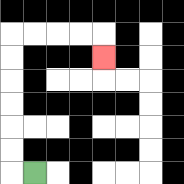{'start': '[1, 7]', 'end': '[4, 2]', 'path_directions': 'L,U,U,U,U,U,U,R,R,R,R,D', 'path_coordinates': '[[1, 7], [0, 7], [0, 6], [0, 5], [0, 4], [0, 3], [0, 2], [0, 1], [1, 1], [2, 1], [3, 1], [4, 1], [4, 2]]'}